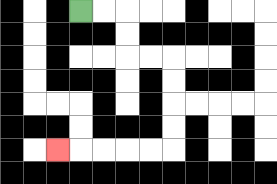{'start': '[3, 0]', 'end': '[2, 6]', 'path_directions': 'R,R,D,D,R,R,D,D,D,D,L,L,L,L,L', 'path_coordinates': '[[3, 0], [4, 0], [5, 0], [5, 1], [5, 2], [6, 2], [7, 2], [7, 3], [7, 4], [7, 5], [7, 6], [6, 6], [5, 6], [4, 6], [3, 6], [2, 6]]'}